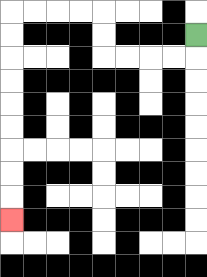{'start': '[8, 1]', 'end': '[0, 9]', 'path_directions': 'D,L,L,L,L,U,U,L,L,L,L,D,D,D,D,D,D,D,D,D', 'path_coordinates': '[[8, 1], [8, 2], [7, 2], [6, 2], [5, 2], [4, 2], [4, 1], [4, 0], [3, 0], [2, 0], [1, 0], [0, 0], [0, 1], [0, 2], [0, 3], [0, 4], [0, 5], [0, 6], [0, 7], [0, 8], [0, 9]]'}